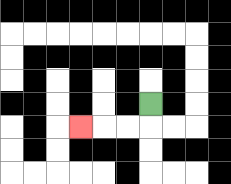{'start': '[6, 4]', 'end': '[3, 5]', 'path_directions': 'D,L,L,L', 'path_coordinates': '[[6, 4], [6, 5], [5, 5], [4, 5], [3, 5]]'}